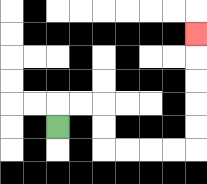{'start': '[2, 5]', 'end': '[8, 1]', 'path_directions': 'U,R,R,D,D,R,R,R,R,U,U,U,U,U', 'path_coordinates': '[[2, 5], [2, 4], [3, 4], [4, 4], [4, 5], [4, 6], [5, 6], [6, 6], [7, 6], [8, 6], [8, 5], [8, 4], [8, 3], [8, 2], [8, 1]]'}